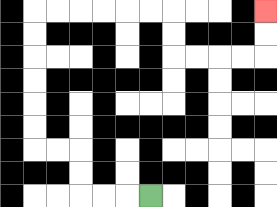{'start': '[6, 8]', 'end': '[11, 0]', 'path_directions': 'L,L,L,U,U,L,L,U,U,U,U,U,U,R,R,R,R,R,R,D,D,R,R,R,R,U,U', 'path_coordinates': '[[6, 8], [5, 8], [4, 8], [3, 8], [3, 7], [3, 6], [2, 6], [1, 6], [1, 5], [1, 4], [1, 3], [1, 2], [1, 1], [1, 0], [2, 0], [3, 0], [4, 0], [5, 0], [6, 0], [7, 0], [7, 1], [7, 2], [8, 2], [9, 2], [10, 2], [11, 2], [11, 1], [11, 0]]'}